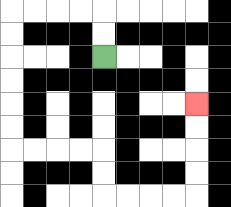{'start': '[4, 2]', 'end': '[8, 4]', 'path_directions': 'U,U,L,L,L,L,D,D,D,D,D,D,R,R,R,R,D,D,R,R,R,R,U,U,U,U', 'path_coordinates': '[[4, 2], [4, 1], [4, 0], [3, 0], [2, 0], [1, 0], [0, 0], [0, 1], [0, 2], [0, 3], [0, 4], [0, 5], [0, 6], [1, 6], [2, 6], [3, 6], [4, 6], [4, 7], [4, 8], [5, 8], [6, 8], [7, 8], [8, 8], [8, 7], [8, 6], [8, 5], [8, 4]]'}